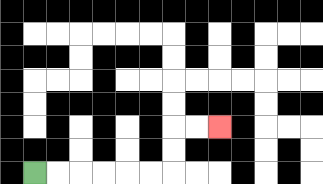{'start': '[1, 7]', 'end': '[9, 5]', 'path_directions': 'R,R,R,R,R,R,U,U,R,R', 'path_coordinates': '[[1, 7], [2, 7], [3, 7], [4, 7], [5, 7], [6, 7], [7, 7], [7, 6], [7, 5], [8, 5], [9, 5]]'}